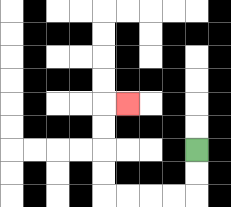{'start': '[8, 6]', 'end': '[5, 4]', 'path_directions': 'D,D,L,L,L,L,U,U,U,U,R', 'path_coordinates': '[[8, 6], [8, 7], [8, 8], [7, 8], [6, 8], [5, 8], [4, 8], [4, 7], [4, 6], [4, 5], [4, 4], [5, 4]]'}